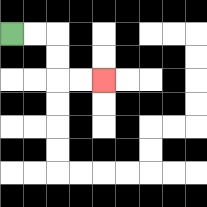{'start': '[0, 1]', 'end': '[4, 3]', 'path_directions': 'R,R,D,D,R,R', 'path_coordinates': '[[0, 1], [1, 1], [2, 1], [2, 2], [2, 3], [3, 3], [4, 3]]'}